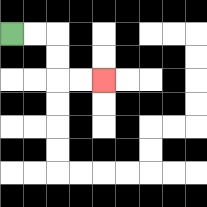{'start': '[0, 1]', 'end': '[4, 3]', 'path_directions': 'R,R,D,D,R,R', 'path_coordinates': '[[0, 1], [1, 1], [2, 1], [2, 2], [2, 3], [3, 3], [4, 3]]'}